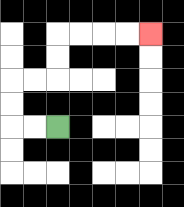{'start': '[2, 5]', 'end': '[6, 1]', 'path_directions': 'L,L,U,U,R,R,U,U,R,R,R,R', 'path_coordinates': '[[2, 5], [1, 5], [0, 5], [0, 4], [0, 3], [1, 3], [2, 3], [2, 2], [2, 1], [3, 1], [4, 1], [5, 1], [6, 1]]'}